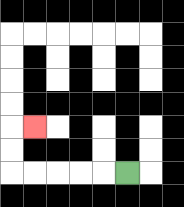{'start': '[5, 7]', 'end': '[1, 5]', 'path_directions': 'L,L,L,L,L,U,U,R', 'path_coordinates': '[[5, 7], [4, 7], [3, 7], [2, 7], [1, 7], [0, 7], [0, 6], [0, 5], [1, 5]]'}